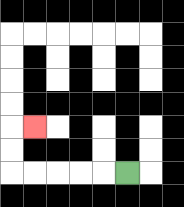{'start': '[5, 7]', 'end': '[1, 5]', 'path_directions': 'L,L,L,L,L,U,U,R', 'path_coordinates': '[[5, 7], [4, 7], [3, 7], [2, 7], [1, 7], [0, 7], [0, 6], [0, 5], [1, 5]]'}